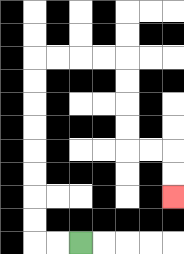{'start': '[3, 10]', 'end': '[7, 8]', 'path_directions': 'L,L,U,U,U,U,U,U,U,U,R,R,R,R,D,D,D,D,R,R,D,D', 'path_coordinates': '[[3, 10], [2, 10], [1, 10], [1, 9], [1, 8], [1, 7], [1, 6], [1, 5], [1, 4], [1, 3], [1, 2], [2, 2], [3, 2], [4, 2], [5, 2], [5, 3], [5, 4], [5, 5], [5, 6], [6, 6], [7, 6], [7, 7], [7, 8]]'}